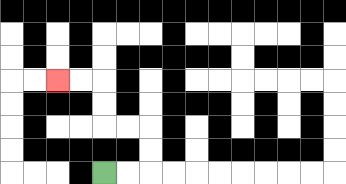{'start': '[4, 7]', 'end': '[2, 3]', 'path_directions': 'R,R,U,U,L,L,U,U,L,L', 'path_coordinates': '[[4, 7], [5, 7], [6, 7], [6, 6], [6, 5], [5, 5], [4, 5], [4, 4], [4, 3], [3, 3], [2, 3]]'}